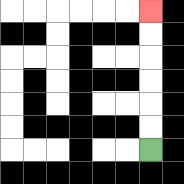{'start': '[6, 6]', 'end': '[6, 0]', 'path_directions': 'U,U,U,U,U,U', 'path_coordinates': '[[6, 6], [6, 5], [6, 4], [6, 3], [6, 2], [6, 1], [6, 0]]'}